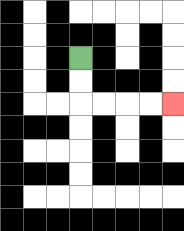{'start': '[3, 2]', 'end': '[7, 4]', 'path_directions': 'D,D,R,R,R,R', 'path_coordinates': '[[3, 2], [3, 3], [3, 4], [4, 4], [5, 4], [6, 4], [7, 4]]'}